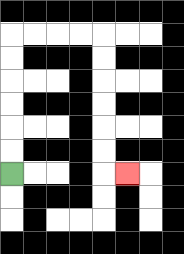{'start': '[0, 7]', 'end': '[5, 7]', 'path_directions': 'U,U,U,U,U,U,R,R,R,R,D,D,D,D,D,D,R', 'path_coordinates': '[[0, 7], [0, 6], [0, 5], [0, 4], [0, 3], [0, 2], [0, 1], [1, 1], [2, 1], [3, 1], [4, 1], [4, 2], [4, 3], [4, 4], [4, 5], [4, 6], [4, 7], [5, 7]]'}